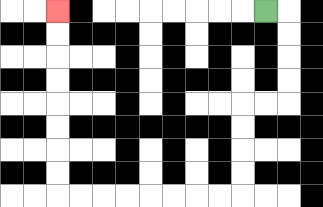{'start': '[11, 0]', 'end': '[2, 0]', 'path_directions': 'R,D,D,D,D,L,L,D,D,D,D,L,L,L,L,L,L,L,L,U,U,U,U,U,U,U,U', 'path_coordinates': '[[11, 0], [12, 0], [12, 1], [12, 2], [12, 3], [12, 4], [11, 4], [10, 4], [10, 5], [10, 6], [10, 7], [10, 8], [9, 8], [8, 8], [7, 8], [6, 8], [5, 8], [4, 8], [3, 8], [2, 8], [2, 7], [2, 6], [2, 5], [2, 4], [2, 3], [2, 2], [2, 1], [2, 0]]'}